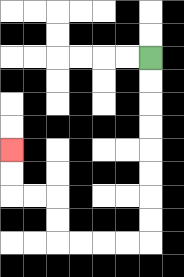{'start': '[6, 2]', 'end': '[0, 6]', 'path_directions': 'D,D,D,D,D,D,D,D,L,L,L,L,U,U,L,L,U,U', 'path_coordinates': '[[6, 2], [6, 3], [6, 4], [6, 5], [6, 6], [6, 7], [6, 8], [6, 9], [6, 10], [5, 10], [4, 10], [3, 10], [2, 10], [2, 9], [2, 8], [1, 8], [0, 8], [0, 7], [0, 6]]'}